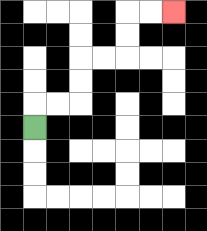{'start': '[1, 5]', 'end': '[7, 0]', 'path_directions': 'U,R,R,U,U,R,R,U,U,R,R', 'path_coordinates': '[[1, 5], [1, 4], [2, 4], [3, 4], [3, 3], [3, 2], [4, 2], [5, 2], [5, 1], [5, 0], [6, 0], [7, 0]]'}